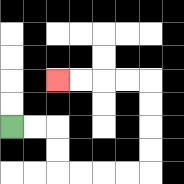{'start': '[0, 5]', 'end': '[2, 3]', 'path_directions': 'R,R,D,D,R,R,R,R,U,U,U,U,L,L,L,L', 'path_coordinates': '[[0, 5], [1, 5], [2, 5], [2, 6], [2, 7], [3, 7], [4, 7], [5, 7], [6, 7], [6, 6], [6, 5], [6, 4], [6, 3], [5, 3], [4, 3], [3, 3], [2, 3]]'}